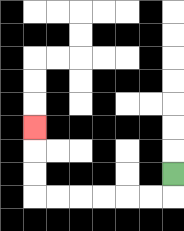{'start': '[7, 7]', 'end': '[1, 5]', 'path_directions': 'D,L,L,L,L,L,L,U,U,U', 'path_coordinates': '[[7, 7], [7, 8], [6, 8], [5, 8], [4, 8], [3, 8], [2, 8], [1, 8], [1, 7], [1, 6], [1, 5]]'}